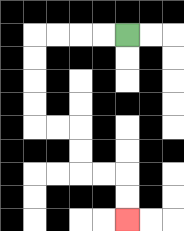{'start': '[5, 1]', 'end': '[5, 9]', 'path_directions': 'L,L,L,L,D,D,D,D,R,R,D,D,R,R,D,D', 'path_coordinates': '[[5, 1], [4, 1], [3, 1], [2, 1], [1, 1], [1, 2], [1, 3], [1, 4], [1, 5], [2, 5], [3, 5], [3, 6], [3, 7], [4, 7], [5, 7], [5, 8], [5, 9]]'}